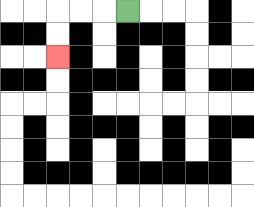{'start': '[5, 0]', 'end': '[2, 2]', 'path_directions': 'L,L,L,D,D', 'path_coordinates': '[[5, 0], [4, 0], [3, 0], [2, 0], [2, 1], [2, 2]]'}